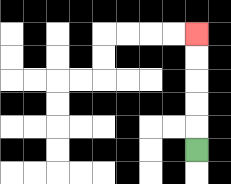{'start': '[8, 6]', 'end': '[8, 1]', 'path_directions': 'U,U,U,U,U', 'path_coordinates': '[[8, 6], [8, 5], [8, 4], [8, 3], [8, 2], [8, 1]]'}